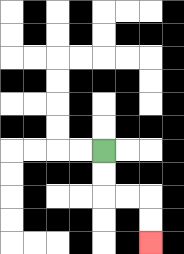{'start': '[4, 6]', 'end': '[6, 10]', 'path_directions': 'D,D,R,R,D,D', 'path_coordinates': '[[4, 6], [4, 7], [4, 8], [5, 8], [6, 8], [6, 9], [6, 10]]'}